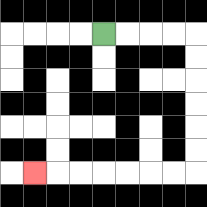{'start': '[4, 1]', 'end': '[1, 7]', 'path_directions': 'R,R,R,R,D,D,D,D,D,D,L,L,L,L,L,L,L', 'path_coordinates': '[[4, 1], [5, 1], [6, 1], [7, 1], [8, 1], [8, 2], [8, 3], [8, 4], [8, 5], [8, 6], [8, 7], [7, 7], [6, 7], [5, 7], [4, 7], [3, 7], [2, 7], [1, 7]]'}